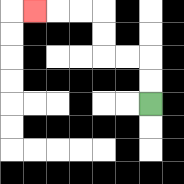{'start': '[6, 4]', 'end': '[1, 0]', 'path_directions': 'U,U,L,L,U,U,L,L,L', 'path_coordinates': '[[6, 4], [6, 3], [6, 2], [5, 2], [4, 2], [4, 1], [4, 0], [3, 0], [2, 0], [1, 0]]'}